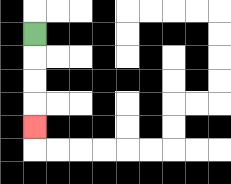{'start': '[1, 1]', 'end': '[1, 5]', 'path_directions': 'D,D,D,D', 'path_coordinates': '[[1, 1], [1, 2], [1, 3], [1, 4], [1, 5]]'}